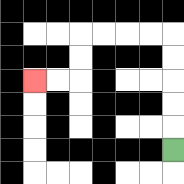{'start': '[7, 6]', 'end': '[1, 3]', 'path_directions': 'U,U,U,U,U,L,L,L,L,D,D,L,L', 'path_coordinates': '[[7, 6], [7, 5], [7, 4], [7, 3], [7, 2], [7, 1], [6, 1], [5, 1], [4, 1], [3, 1], [3, 2], [3, 3], [2, 3], [1, 3]]'}